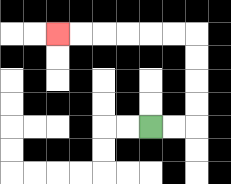{'start': '[6, 5]', 'end': '[2, 1]', 'path_directions': 'R,R,U,U,U,U,L,L,L,L,L,L', 'path_coordinates': '[[6, 5], [7, 5], [8, 5], [8, 4], [8, 3], [8, 2], [8, 1], [7, 1], [6, 1], [5, 1], [4, 1], [3, 1], [2, 1]]'}